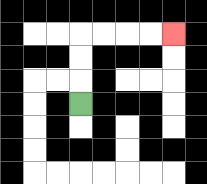{'start': '[3, 4]', 'end': '[7, 1]', 'path_directions': 'U,U,U,R,R,R,R', 'path_coordinates': '[[3, 4], [3, 3], [3, 2], [3, 1], [4, 1], [5, 1], [6, 1], [7, 1]]'}